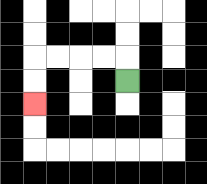{'start': '[5, 3]', 'end': '[1, 4]', 'path_directions': 'U,L,L,L,L,D,D', 'path_coordinates': '[[5, 3], [5, 2], [4, 2], [3, 2], [2, 2], [1, 2], [1, 3], [1, 4]]'}